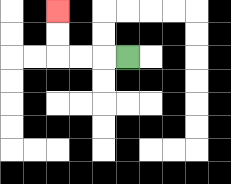{'start': '[5, 2]', 'end': '[2, 0]', 'path_directions': 'L,L,L,U,U', 'path_coordinates': '[[5, 2], [4, 2], [3, 2], [2, 2], [2, 1], [2, 0]]'}